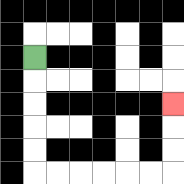{'start': '[1, 2]', 'end': '[7, 4]', 'path_directions': 'D,D,D,D,D,R,R,R,R,R,R,U,U,U', 'path_coordinates': '[[1, 2], [1, 3], [1, 4], [1, 5], [1, 6], [1, 7], [2, 7], [3, 7], [4, 7], [5, 7], [6, 7], [7, 7], [7, 6], [7, 5], [7, 4]]'}